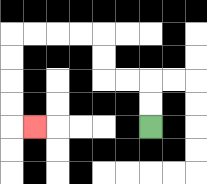{'start': '[6, 5]', 'end': '[1, 5]', 'path_directions': 'U,U,L,L,U,U,L,L,L,L,D,D,D,D,R', 'path_coordinates': '[[6, 5], [6, 4], [6, 3], [5, 3], [4, 3], [4, 2], [4, 1], [3, 1], [2, 1], [1, 1], [0, 1], [0, 2], [0, 3], [0, 4], [0, 5], [1, 5]]'}